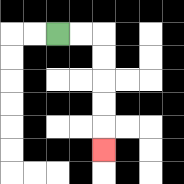{'start': '[2, 1]', 'end': '[4, 6]', 'path_directions': 'R,R,D,D,D,D,D', 'path_coordinates': '[[2, 1], [3, 1], [4, 1], [4, 2], [4, 3], [4, 4], [4, 5], [4, 6]]'}